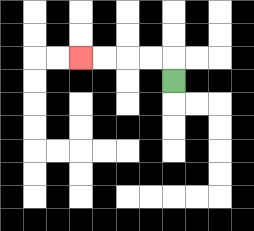{'start': '[7, 3]', 'end': '[3, 2]', 'path_directions': 'U,L,L,L,L', 'path_coordinates': '[[7, 3], [7, 2], [6, 2], [5, 2], [4, 2], [3, 2]]'}